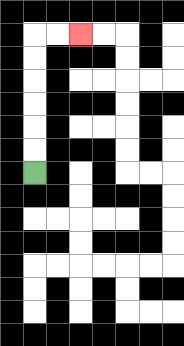{'start': '[1, 7]', 'end': '[3, 1]', 'path_directions': 'U,U,U,U,U,U,R,R', 'path_coordinates': '[[1, 7], [1, 6], [1, 5], [1, 4], [1, 3], [1, 2], [1, 1], [2, 1], [3, 1]]'}